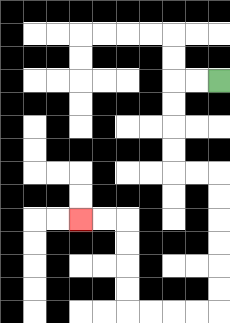{'start': '[9, 3]', 'end': '[3, 9]', 'path_directions': 'L,L,D,D,D,D,R,R,D,D,D,D,D,D,L,L,L,L,U,U,U,U,L,L', 'path_coordinates': '[[9, 3], [8, 3], [7, 3], [7, 4], [7, 5], [7, 6], [7, 7], [8, 7], [9, 7], [9, 8], [9, 9], [9, 10], [9, 11], [9, 12], [9, 13], [8, 13], [7, 13], [6, 13], [5, 13], [5, 12], [5, 11], [5, 10], [5, 9], [4, 9], [3, 9]]'}